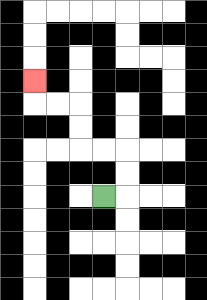{'start': '[4, 8]', 'end': '[1, 3]', 'path_directions': 'R,U,U,L,L,U,U,L,L,U', 'path_coordinates': '[[4, 8], [5, 8], [5, 7], [5, 6], [4, 6], [3, 6], [3, 5], [3, 4], [2, 4], [1, 4], [1, 3]]'}